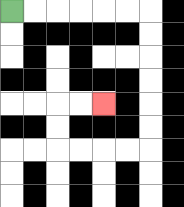{'start': '[0, 0]', 'end': '[4, 4]', 'path_directions': 'R,R,R,R,R,R,D,D,D,D,D,D,L,L,L,L,U,U,R,R', 'path_coordinates': '[[0, 0], [1, 0], [2, 0], [3, 0], [4, 0], [5, 0], [6, 0], [6, 1], [6, 2], [6, 3], [6, 4], [6, 5], [6, 6], [5, 6], [4, 6], [3, 6], [2, 6], [2, 5], [2, 4], [3, 4], [4, 4]]'}